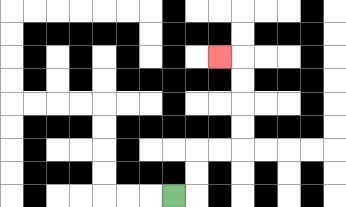{'start': '[7, 8]', 'end': '[9, 2]', 'path_directions': 'R,U,U,R,R,U,U,U,U,L', 'path_coordinates': '[[7, 8], [8, 8], [8, 7], [8, 6], [9, 6], [10, 6], [10, 5], [10, 4], [10, 3], [10, 2], [9, 2]]'}